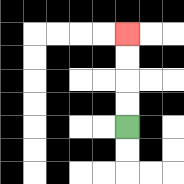{'start': '[5, 5]', 'end': '[5, 1]', 'path_directions': 'U,U,U,U', 'path_coordinates': '[[5, 5], [5, 4], [5, 3], [5, 2], [5, 1]]'}